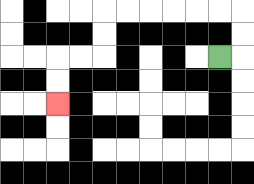{'start': '[9, 2]', 'end': '[2, 4]', 'path_directions': 'R,U,U,L,L,L,L,L,L,D,D,L,L,D,D', 'path_coordinates': '[[9, 2], [10, 2], [10, 1], [10, 0], [9, 0], [8, 0], [7, 0], [6, 0], [5, 0], [4, 0], [4, 1], [4, 2], [3, 2], [2, 2], [2, 3], [2, 4]]'}